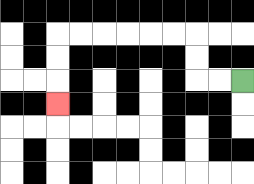{'start': '[10, 3]', 'end': '[2, 4]', 'path_directions': 'L,L,U,U,L,L,L,L,L,L,D,D,D', 'path_coordinates': '[[10, 3], [9, 3], [8, 3], [8, 2], [8, 1], [7, 1], [6, 1], [5, 1], [4, 1], [3, 1], [2, 1], [2, 2], [2, 3], [2, 4]]'}